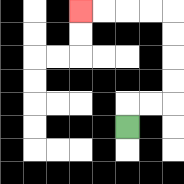{'start': '[5, 5]', 'end': '[3, 0]', 'path_directions': 'U,R,R,U,U,U,U,L,L,L,L', 'path_coordinates': '[[5, 5], [5, 4], [6, 4], [7, 4], [7, 3], [7, 2], [7, 1], [7, 0], [6, 0], [5, 0], [4, 0], [3, 0]]'}